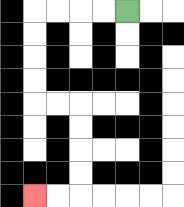{'start': '[5, 0]', 'end': '[1, 8]', 'path_directions': 'L,L,L,L,D,D,D,D,R,R,D,D,D,D,L,L', 'path_coordinates': '[[5, 0], [4, 0], [3, 0], [2, 0], [1, 0], [1, 1], [1, 2], [1, 3], [1, 4], [2, 4], [3, 4], [3, 5], [3, 6], [3, 7], [3, 8], [2, 8], [1, 8]]'}